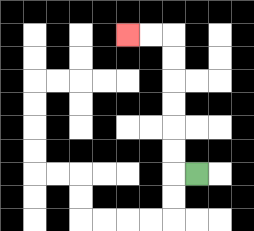{'start': '[8, 7]', 'end': '[5, 1]', 'path_directions': 'L,U,U,U,U,U,U,L,L', 'path_coordinates': '[[8, 7], [7, 7], [7, 6], [7, 5], [7, 4], [7, 3], [7, 2], [7, 1], [6, 1], [5, 1]]'}